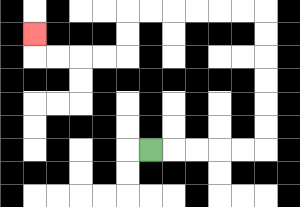{'start': '[6, 6]', 'end': '[1, 1]', 'path_directions': 'R,R,R,R,R,U,U,U,U,U,U,L,L,L,L,L,L,D,D,L,L,L,L,U', 'path_coordinates': '[[6, 6], [7, 6], [8, 6], [9, 6], [10, 6], [11, 6], [11, 5], [11, 4], [11, 3], [11, 2], [11, 1], [11, 0], [10, 0], [9, 0], [8, 0], [7, 0], [6, 0], [5, 0], [5, 1], [5, 2], [4, 2], [3, 2], [2, 2], [1, 2], [1, 1]]'}